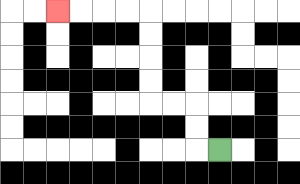{'start': '[9, 6]', 'end': '[2, 0]', 'path_directions': 'L,U,U,L,L,U,U,U,U,L,L,L,L', 'path_coordinates': '[[9, 6], [8, 6], [8, 5], [8, 4], [7, 4], [6, 4], [6, 3], [6, 2], [6, 1], [6, 0], [5, 0], [4, 0], [3, 0], [2, 0]]'}